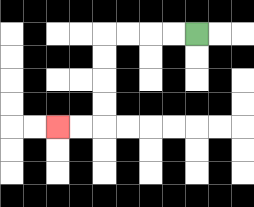{'start': '[8, 1]', 'end': '[2, 5]', 'path_directions': 'L,L,L,L,D,D,D,D,L,L', 'path_coordinates': '[[8, 1], [7, 1], [6, 1], [5, 1], [4, 1], [4, 2], [4, 3], [4, 4], [4, 5], [3, 5], [2, 5]]'}